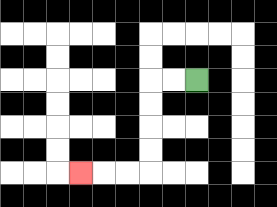{'start': '[8, 3]', 'end': '[3, 7]', 'path_directions': 'L,L,D,D,D,D,L,L,L', 'path_coordinates': '[[8, 3], [7, 3], [6, 3], [6, 4], [6, 5], [6, 6], [6, 7], [5, 7], [4, 7], [3, 7]]'}